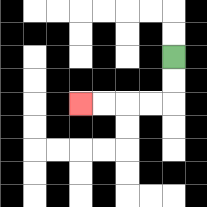{'start': '[7, 2]', 'end': '[3, 4]', 'path_directions': 'D,D,L,L,L,L', 'path_coordinates': '[[7, 2], [7, 3], [7, 4], [6, 4], [5, 4], [4, 4], [3, 4]]'}